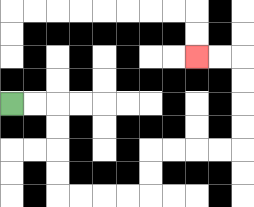{'start': '[0, 4]', 'end': '[8, 2]', 'path_directions': 'R,R,D,D,D,D,R,R,R,R,U,U,R,R,R,R,U,U,U,U,L,L', 'path_coordinates': '[[0, 4], [1, 4], [2, 4], [2, 5], [2, 6], [2, 7], [2, 8], [3, 8], [4, 8], [5, 8], [6, 8], [6, 7], [6, 6], [7, 6], [8, 6], [9, 6], [10, 6], [10, 5], [10, 4], [10, 3], [10, 2], [9, 2], [8, 2]]'}